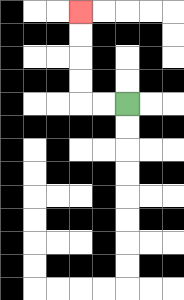{'start': '[5, 4]', 'end': '[3, 0]', 'path_directions': 'L,L,U,U,U,U', 'path_coordinates': '[[5, 4], [4, 4], [3, 4], [3, 3], [3, 2], [3, 1], [3, 0]]'}